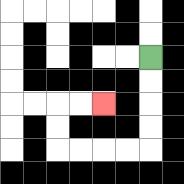{'start': '[6, 2]', 'end': '[4, 4]', 'path_directions': 'D,D,D,D,L,L,L,L,U,U,R,R', 'path_coordinates': '[[6, 2], [6, 3], [6, 4], [6, 5], [6, 6], [5, 6], [4, 6], [3, 6], [2, 6], [2, 5], [2, 4], [3, 4], [4, 4]]'}